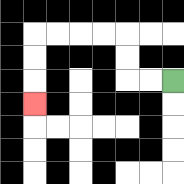{'start': '[7, 3]', 'end': '[1, 4]', 'path_directions': 'L,L,U,U,L,L,L,L,D,D,D', 'path_coordinates': '[[7, 3], [6, 3], [5, 3], [5, 2], [5, 1], [4, 1], [3, 1], [2, 1], [1, 1], [1, 2], [1, 3], [1, 4]]'}